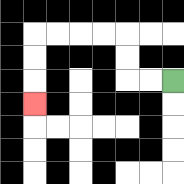{'start': '[7, 3]', 'end': '[1, 4]', 'path_directions': 'L,L,U,U,L,L,L,L,D,D,D', 'path_coordinates': '[[7, 3], [6, 3], [5, 3], [5, 2], [5, 1], [4, 1], [3, 1], [2, 1], [1, 1], [1, 2], [1, 3], [1, 4]]'}